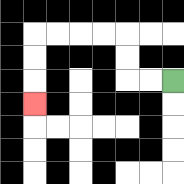{'start': '[7, 3]', 'end': '[1, 4]', 'path_directions': 'L,L,U,U,L,L,L,L,D,D,D', 'path_coordinates': '[[7, 3], [6, 3], [5, 3], [5, 2], [5, 1], [4, 1], [3, 1], [2, 1], [1, 1], [1, 2], [1, 3], [1, 4]]'}